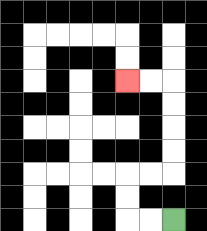{'start': '[7, 9]', 'end': '[5, 3]', 'path_directions': 'L,L,U,U,R,R,U,U,U,U,L,L', 'path_coordinates': '[[7, 9], [6, 9], [5, 9], [5, 8], [5, 7], [6, 7], [7, 7], [7, 6], [7, 5], [7, 4], [7, 3], [6, 3], [5, 3]]'}